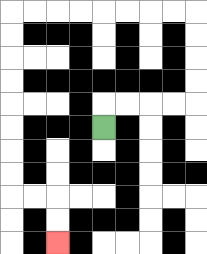{'start': '[4, 5]', 'end': '[2, 10]', 'path_directions': 'U,R,R,R,R,U,U,U,U,L,L,L,L,L,L,L,L,D,D,D,D,D,D,D,D,R,R,D,D', 'path_coordinates': '[[4, 5], [4, 4], [5, 4], [6, 4], [7, 4], [8, 4], [8, 3], [8, 2], [8, 1], [8, 0], [7, 0], [6, 0], [5, 0], [4, 0], [3, 0], [2, 0], [1, 0], [0, 0], [0, 1], [0, 2], [0, 3], [0, 4], [0, 5], [0, 6], [0, 7], [0, 8], [1, 8], [2, 8], [2, 9], [2, 10]]'}